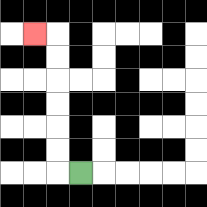{'start': '[3, 7]', 'end': '[1, 1]', 'path_directions': 'L,U,U,U,U,U,U,L', 'path_coordinates': '[[3, 7], [2, 7], [2, 6], [2, 5], [2, 4], [2, 3], [2, 2], [2, 1], [1, 1]]'}